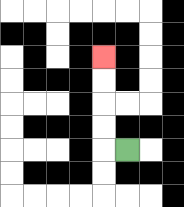{'start': '[5, 6]', 'end': '[4, 2]', 'path_directions': 'L,U,U,U,U', 'path_coordinates': '[[5, 6], [4, 6], [4, 5], [4, 4], [4, 3], [4, 2]]'}